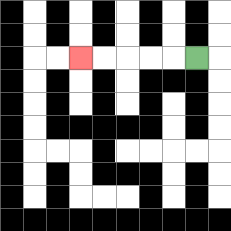{'start': '[8, 2]', 'end': '[3, 2]', 'path_directions': 'L,L,L,L,L', 'path_coordinates': '[[8, 2], [7, 2], [6, 2], [5, 2], [4, 2], [3, 2]]'}